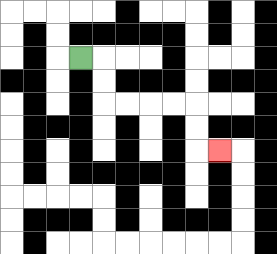{'start': '[3, 2]', 'end': '[9, 6]', 'path_directions': 'R,D,D,R,R,R,R,D,D,R', 'path_coordinates': '[[3, 2], [4, 2], [4, 3], [4, 4], [5, 4], [6, 4], [7, 4], [8, 4], [8, 5], [8, 6], [9, 6]]'}